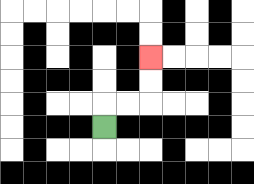{'start': '[4, 5]', 'end': '[6, 2]', 'path_directions': 'U,R,R,U,U', 'path_coordinates': '[[4, 5], [4, 4], [5, 4], [6, 4], [6, 3], [6, 2]]'}